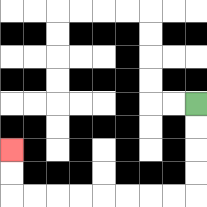{'start': '[8, 4]', 'end': '[0, 6]', 'path_directions': 'D,D,D,D,L,L,L,L,L,L,L,L,U,U', 'path_coordinates': '[[8, 4], [8, 5], [8, 6], [8, 7], [8, 8], [7, 8], [6, 8], [5, 8], [4, 8], [3, 8], [2, 8], [1, 8], [0, 8], [0, 7], [0, 6]]'}